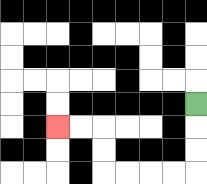{'start': '[8, 4]', 'end': '[2, 5]', 'path_directions': 'D,D,D,L,L,L,L,U,U,L,L', 'path_coordinates': '[[8, 4], [8, 5], [8, 6], [8, 7], [7, 7], [6, 7], [5, 7], [4, 7], [4, 6], [4, 5], [3, 5], [2, 5]]'}